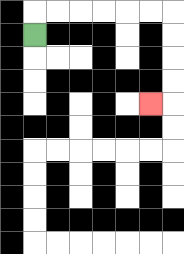{'start': '[1, 1]', 'end': '[6, 4]', 'path_directions': 'U,R,R,R,R,R,R,D,D,D,D,L', 'path_coordinates': '[[1, 1], [1, 0], [2, 0], [3, 0], [4, 0], [5, 0], [6, 0], [7, 0], [7, 1], [7, 2], [7, 3], [7, 4], [6, 4]]'}